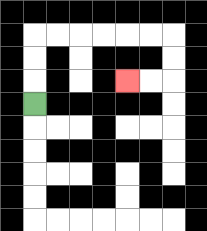{'start': '[1, 4]', 'end': '[5, 3]', 'path_directions': 'U,U,U,R,R,R,R,R,R,D,D,L,L', 'path_coordinates': '[[1, 4], [1, 3], [1, 2], [1, 1], [2, 1], [3, 1], [4, 1], [5, 1], [6, 1], [7, 1], [7, 2], [7, 3], [6, 3], [5, 3]]'}